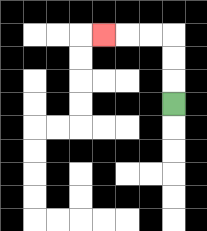{'start': '[7, 4]', 'end': '[4, 1]', 'path_directions': 'U,U,U,L,L,L', 'path_coordinates': '[[7, 4], [7, 3], [7, 2], [7, 1], [6, 1], [5, 1], [4, 1]]'}